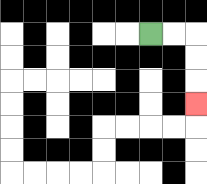{'start': '[6, 1]', 'end': '[8, 4]', 'path_directions': 'R,R,D,D,D', 'path_coordinates': '[[6, 1], [7, 1], [8, 1], [8, 2], [8, 3], [8, 4]]'}